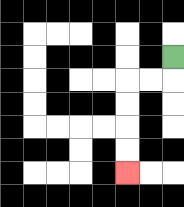{'start': '[7, 2]', 'end': '[5, 7]', 'path_directions': 'D,L,L,D,D,D,D', 'path_coordinates': '[[7, 2], [7, 3], [6, 3], [5, 3], [5, 4], [5, 5], [5, 6], [5, 7]]'}